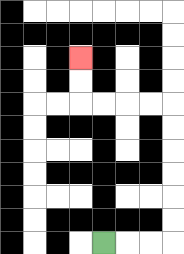{'start': '[4, 10]', 'end': '[3, 2]', 'path_directions': 'R,R,R,U,U,U,U,U,U,L,L,L,L,U,U', 'path_coordinates': '[[4, 10], [5, 10], [6, 10], [7, 10], [7, 9], [7, 8], [7, 7], [7, 6], [7, 5], [7, 4], [6, 4], [5, 4], [4, 4], [3, 4], [3, 3], [3, 2]]'}